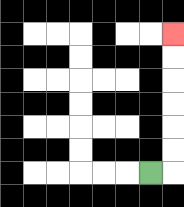{'start': '[6, 7]', 'end': '[7, 1]', 'path_directions': 'R,U,U,U,U,U,U', 'path_coordinates': '[[6, 7], [7, 7], [7, 6], [7, 5], [7, 4], [7, 3], [7, 2], [7, 1]]'}